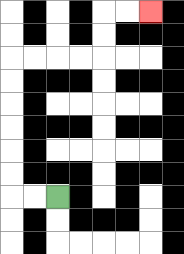{'start': '[2, 8]', 'end': '[6, 0]', 'path_directions': 'L,L,U,U,U,U,U,U,R,R,R,R,U,U,R,R', 'path_coordinates': '[[2, 8], [1, 8], [0, 8], [0, 7], [0, 6], [0, 5], [0, 4], [0, 3], [0, 2], [1, 2], [2, 2], [3, 2], [4, 2], [4, 1], [4, 0], [5, 0], [6, 0]]'}